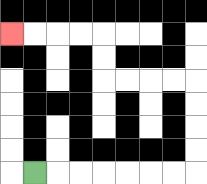{'start': '[1, 7]', 'end': '[0, 1]', 'path_directions': 'R,R,R,R,R,R,R,U,U,U,U,L,L,L,L,U,U,L,L,L,L', 'path_coordinates': '[[1, 7], [2, 7], [3, 7], [4, 7], [5, 7], [6, 7], [7, 7], [8, 7], [8, 6], [8, 5], [8, 4], [8, 3], [7, 3], [6, 3], [5, 3], [4, 3], [4, 2], [4, 1], [3, 1], [2, 1], [1, 1], [0, 1]]'}